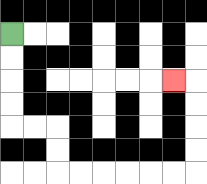{'start': '[0, 1]', 'end': '[7, 3]', 'path_directions': 'D,D,D,D,R,R,D,D,R,R,R,R,R,R,U,U,U,U,L', 'path_coordinates': '[[0, 1], [0, 2], [0, 3], [0, 4], [0, 5], [1, 5], [2, 5], [2, 6], [2, 7], [3, 7], [4, 7], [5, 7], [6, 7], [7, 7], [8, 7], [8, 6], [8, 5], [8, 4], [8, 3], [7, 3]]'}